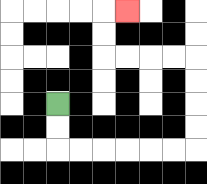{'start': '[2, 4]', 'end': '[5, 0]', 'path_directions': 'D,D,R,R,R,R,R,R,U,U,U,U,L,L,L,L,U,U,R', 'path_coordinates': '[[2, 4], [2, 5], [2, 6], [3, 6], [4, 6], [5, 6], [6, 6], [7, 6], [8, 6], [8, 5], [8, 4], [8, 3], [8, 2], [7, 2], [6, 2], [5, 2], [4, 2], [4, 1], [4, 0], [5, 0]]'}